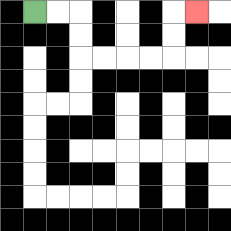{'start': '[1, 0]', 'end': '[8, 0]', 'path_directions': 'R,R,D,D,R,R,R,R,U,U,R', 'path_coordinates': '[[1, 0], [2, 0], [3, 0], [3, 1], [3, 2], [4, 2], [5, 2], [6, 2], [7, 2], [7, 1], [7, 0], [8, 0]]'}